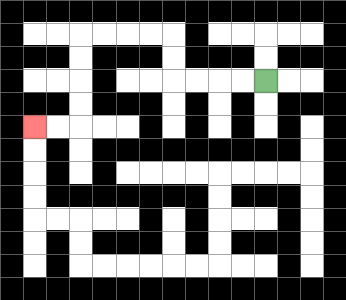{'start': '[11, 3]', 'end': '[1, 5]', 'path_directions': 'L,L,L,L,U,U,L,L,L,L,D,D,D,D,L,L', 'path_coordinates': '[[11, 3], [10, 3], [9, 3], [8, 3], [7, 3], [7, 2], [7, 1], [6, 1], [5, 1], [4, 1], [3, 1], [3, 2], [3, 3], [3, 4], [3, 5], [2, 5], [1, 5]]'}